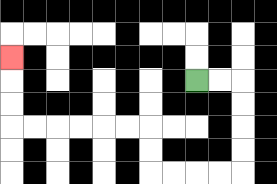{'start': '[8, 3]', 'end': '[0, 2]', 'path_directions': 'R,R,D,D,D,D,L,L,L,L,U,U,L,L,L,L,L,L,U,U,U', 'path_coordinates': '[[8, 3], [9, 3], [10, 3], [10, 4], [10, 5], [10, 6], [10, 7], [9, 7], [8, 7], [7, 7], [6, 7], [6, 6], [6, 5], [5, 5], [4, 5], [3, 5], [2, 5], [1, 5], [0, 5], [0, 4], [0, 3], [0, 2]]'}